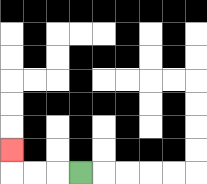{'start': '[3, 7]', 'end': '[0, 6]', 'path_directions': 'L,L,L,U', 'path_coordinates': '[[3, 7], [2, 7], [1, 7], [0, 7], [0, 6]]'}